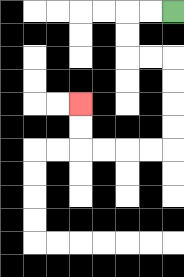{'start': '[7, 0]', 'end': '[3, 4]', 'path_directions': 'L,L,D,D,R,R,D,D,D,D,L,L,L,L,U,U', 'path_coordinates': '[[7, 0], [6, 0], [5, 0], [5, 1], [5, 2], [6, 2], [7, 2], [7, 3], [7, 4], [7, 5], [7, 6], [6, 6], [5, 6], [4, 6], [3, 6], [3, 5], [3, 4]]'}